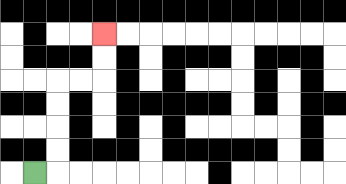{'start': '[1, 7]', 'end': '[4, 1]', 'path_directions': 'R,U,U,U,U,R,R,U,U', 'path_coordinates': '[[1, 7], [2, 7], [2, 6], [2, 5], [2, 4], [2, 3], [3, 3], [4, 3], [4, 2], [4, 1]]'}